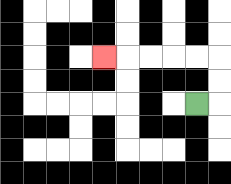{'start': '[8, 4]', 'end': '[4, 2]', 'path_directions': 'R,U,U,L,L,L,L,L', 'path_coordinates': '[[8, 4], [9, 4], [9, 3], [9, 2], [8, 2], [7, 2], [6, 2], [5, 2], [4, 2]]'}